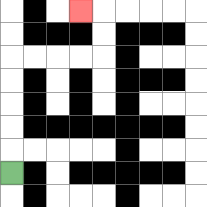{'start': '[0, 7]', 'end': '[3, 0]', 'path_directions': 'U,U,U,U,U,R,R,R,R,U,U,L', 'path_coordinates': '[[0, 7], [0, 6], [0, 5], [0, 4], [0, 3], [0, 2], [1, 2], [2, 2], [3, 2], [4, 2], [4, 1], [4, 0], [3, 0]]'}